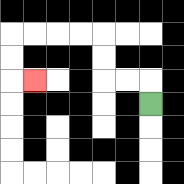{'start': '[6, 4]', 'end': '[1, 3]', 'path_directions': 'U,L,L,U,U,L,L,L,L,D,D,R', 'path_coordinates': '[[6, 4], [6, 3], [5, 3], [4, 3], [4, 2], [4, 1], [3, 1], [2, 1], [1, 1], [0, 1], [0, 2], [0, 3], [1, 3]]'}